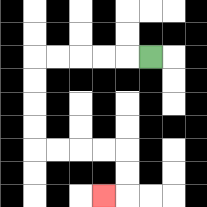{'start': '[6, 2]', 'end': '[4, 8]', 'path_directions': 'L,L,L,L,L,D,D,D,D,R,R,R,R,D,D,L', 'path_coordinates': '[[6, 2], [5, 2], [4, 2], [3, 2], [2, 2], [1, 2], [1, 3], [1, 4], [1, 5], [1, 6], [2, 6], [3, 6], [4, 6], [5, 6], [5, 7], [5, 8], [4, 8]]'}